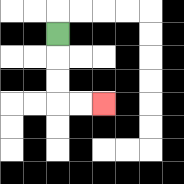{'start': '[2, 1]', 'end': '[4, 4]', 'path_directions': 'D,D,D,R,R', 'path_coordinates': '[[2, 1], [2, 2], [2, 3], [2, 4], [3, 4], [4, 4]]'}